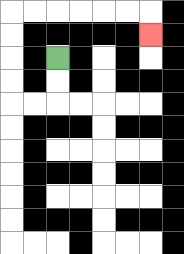{'start': '[2, 2]', 'end': '[6, 1]', 'path_directions': 'D,D,L,L,U,U,U,U,R,R,R,R,R,R,D', 'path_coordinates': '[[2, 2], [2, 3], [2, 4], [1, 4], [0, 4], [0, 3], [0, 2], [0, 1], [0, 0], [1, 0], [2, 0], [3, 0], [4, 0], [5, 0], [6, 0], [6, 1]]'}